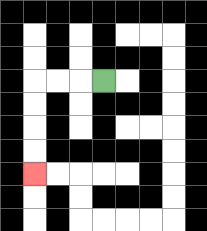{'start': '[4, 3]', 'end': '[1, 7]', 'path_directions': 'L,L,L,D,D,D,D', 'path_coordinates': '[[4, 3], [3, 3], [2, 3], [1, 3], [1, 4], [1, 5], [1, 6], [1, 7]]'}